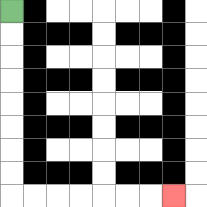{'start': '[0, 0]', 'end': '[7, 8]', 'path_directions': 'D,D,D,D,D,D,D,D,R,R,R,R,R,R,R', 'path_coordinates': '[[0, 0], [0, 1], [0, 2], [0, 3], [0, 4], [0, 5], [0, 6], [0, 7], [0, 8], [1, 8], [2, 8], [3, 8], [4, 8], [5, 8], [6, 8], [7, 8]]'}